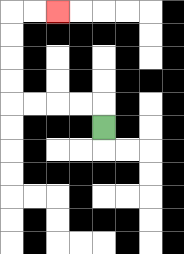{'start': '[4, 5]', 'end': '[2, 0]', 'path_directions': 'U,L,L,L,L,U,U,U,U,R,R', 'path_coordinates': '[[4, 5], [4, 4], [3, 4], [2, 4], [1, 4], [0, 4], [0, 3], [0, 2], [0, 1], [0, 0], [1, 0], [2, 0]]'}